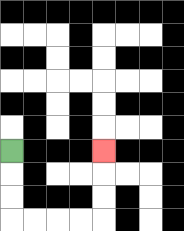{'start': '[0, 6]', 'end': '[4, 6]', 'path_directions': 'D,D,D,R,R,R,R,U,U,U', 'path_coordinates': '[[0, 6], [0, 7], [0, 8], [0, 9], [1, 9], [2, 9], [3, 9], [4, 9], [4, 8], [4, 7], [4, 6]]'}